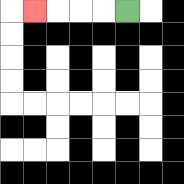{'start': '[5, 0]', 'end': '[1, 0]', 'path_directions': 'L,L,L,L', 'path_coordinates': '[[5, 0], [4, 0], [3, 0], [2, 0], [1, 0]]'}